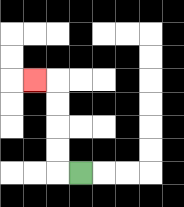{'start': '[3, 7]', 'end': '[1, 3]', 'path_directions': 'L,U,U,U,U,L', 'path_coordinates': '[[3, 7], [2, 7], [2, 6], [2, 5], [2, 4], [2, 3], [1, 3]]'}